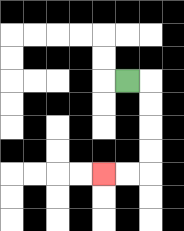{'start': '[5, 3]', 'end': '[4, 7]', 'path_directions': 'R,D,D,D,D,L,L', 'path_coordinates': '[[5, 3], [6, 3], [6, 4], [6, 5], [6, 6], [6, 7], [5, 7], [4, 7]]'}